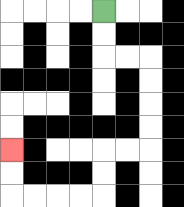{'start': '[4, 0]', 'end': '[0, 6]', 'path_directions': 'D,D,R,R,D,D,D,D,L,L,D,D,L,L,L,L,U,U', 'path_coordinates': '[[4, 0], [4, 1], [4, 2], [5, 2], [6, 2], [6, 3], [6, 4], [6, 5], [6, 6], [5, 6], [4, 6], [4, 7], [4, 8], [3, 8], [2, 8], [1, 8], [0, 8], [0, 7], [0, 6]]'}